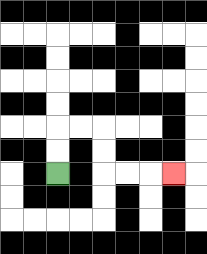{'start': '[2, 7]', 'end': '[7, 7]', 'path_directions': 'U,U,R,R,D,D,R,R,R', 'path_coordinates': '[[2, 7], [2, 6], [2, 5], [3, 5], [4, 5], [4, 6], [4, 7], [5, 7], [6, 7], [7, 7]]'}